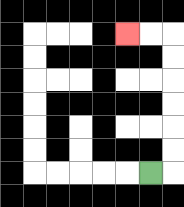{'start': '[6, 7]', 'end': '[5, 1]', 'path_directions': 'R,U,U,U,U,U,U,L,L', 'path_coordinates': '[[6, 7], [7, 7], [7, 6], [7, 5], [7, 4], [7, 3], [7, 2], [7, 1], [6, 1], [5, 1]]'}